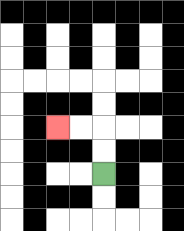{'start': '[4, 7]', 'end': '[2, 5]', 'path_directions': 'U,U,L,L', 'path_coordinates': '[[4, 7], [4, 6], [4, 5], [3, 5], [2, 5]]'}